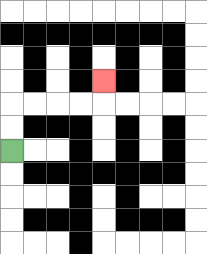{'start': '[0, 6]', 'end': '[4, 3]', 'path_directions': 'U,U,R,R,R,R,U', 'path_coordinates': '[[0, 6], [0, 5], [0, 4], [1, 4], [2, 4], [3, 4], [4, 4], [4, 3]]'}